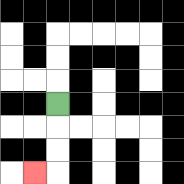{'start': '[2, 4]', 'end': '[1, 7]', 'path_directions': 'D,D,D,L', 'path_coordinates': '[[2, 4], [2, 5], [2, 6], [2, 7], [1, 7]]'}